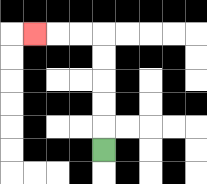{'start': '[4, 6]', 'end': '[1, 1]', 'path_directions': 'U,U,U,U,U,L,L,L', 'path_coordinates': '[[4, 6], [4, 5], [4, 4], [4, 3], [4, 2], [4, 1], [3, 1], [2, 1], [1, 1]]'}